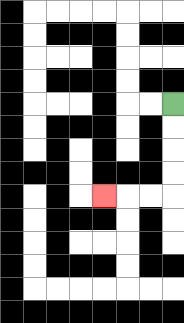{'start': '[7, 4]', 'end': '[4, 8]', 'path_directions': 'D,D,D,D,L,L,L', 'path_coordinates': '[[7, 4], [7, 5], [7, 6], [7, 7], [7, 8], [6, 8], [5, 8], [4, 8]]'}